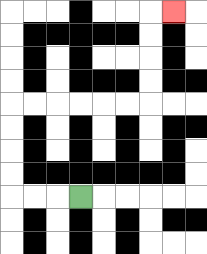{'start': '[3, 8]', 'end': '[7, 0]', 'path_directions': 'L,L,L,U,U,U,U,R,R,R,R,R,R,U,U,U,U,R', 'path_coordinates': '[[3, 8], [2, 8], [1, 8], [0, 8], [0, 7], [0, 6], [0, 5], [0, 4], [1, 4], [2, 4], [3, 4], [4, 4], [5, 4], [6, 4], [6, 3], [6, 2], [6, 1], [6, 0], [7, 0]]'}